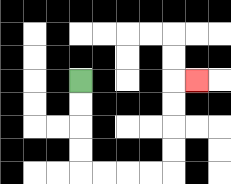{'start': '[3, 3]', 'end': '[8, 3]', 'path_directions': 'D,D,D,D,R,R,R,R,U,U,U,U,R', 'path_coordinates': '[[3, 3], [3, 4], [3, 5], [3, 6], [3, 7], [4, 7], [5, 7], [6, 7], [7, 7], [7, 6], [7, 5], [7, 4], [7, 3], [8, 3]]'}